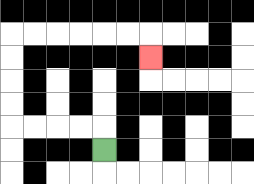{'start': '[4, 6]', 'end': '[6, 2]', 'path_directions': 'U,L,L,L,L,U,U,U,U,R,R,R,R,R,R,D', 'path_coordinates': '[[4, 6], [4, 5], [3, 5], [2, 5], [1, 5], [0, 5], [0, 4], [0, 3], [0, 2], [0, 1], [1, 1], [2, 1], [3, 1], [4, 1], [5, 1], [6, 1], [6, 2]]'}